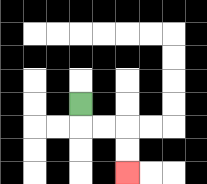{'start': '[3, 4]', 'end': '[5, 7]', 'path_directions': 'D,R,R,D,D', 'path_coordinates': '[[3, 4], [3, 5], [4, 5], [5, 5], [5, 6], [5, 7]]'}